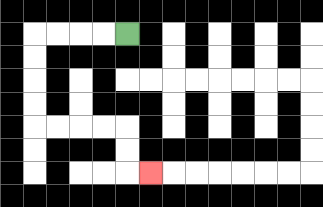{'start': '[5, 1]', 'end': '[6, 7]', 'path_directions': 'L,L,L,L,D,D,D,D,R,R,R,R,D,D,R', 'path_coordinates': '[[5, 1], [4, 1], [3, 1], [2, 1], [1, 1], [1, 2], [1, 3], [1, 4], [1, 5], [2, 5], [3, 5], [4, 5], [5, 5], [5, 6], [5, 7], [6, 7]]'}